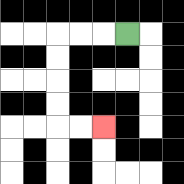{'start': '[5, 1]', 'end': '[4, 5]', 'path_directions': 'L,L,L,D,D,D,D,R,R', 'path_coordinates': '[[5, 1], [4, 1], [3, 1], [2, 1], [2, 2], [2, 3], [2, 4], [2, 5], [3, 5], [4, 5]]'}